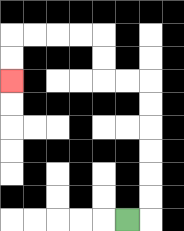{'start': '[5, 9]', 'end': '[0, 3]', 'path_directions': 'R,U,U,U,U,U,U,L,L,U,U,L,L,L,L,D,D', 'path_coordinates': '[[5, 9], [6, 9], [6, 8], [6, 7], [6, 6], [6, 5], [6, 4], [6, 3], [5, 3], [4, 3], [4, 2], [4, 1], [3, 1], [2, 1], [1, 1], [0, 1], [0, 2], [0, 3]]'}